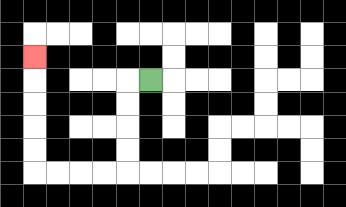{'start': '[6, 3]', 'end': '[1, 2]', 'path_directions': 'L,D,D,D,D,L,L,L,L,U,U,U,U,U', 'path_coordinates': '[[6, 3], [5, 3], [5, 4], [5, 5], [5, 6], [5, 7], [4, 7], [3, 7], [2, 7], [1, 7], [1, 6], [1, 5], [1, 4], [1, 3], [1, 2]]'}